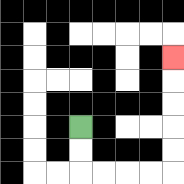{'start': '[3, 5]', 'end': '[7, 2]', 'path_directions': 'D,D,R,R,R,R,U,U,U,U,U', 'path_coordinates': '[[3, 5], [3, 6], [3, 7], [4, 7], [5, 7], [6, 7], [7, 7], [7, 6], [7, 5], [7, 4], [7, 3], [7, 2]]'}